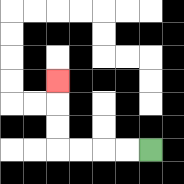{'start': '[6, 6]', 'end': '[2, 3]', 'path_directions': 'L,L,L,L,U,U,U', 'path_coordinates': '[[6, 6], [5, 6], [4, 6], [3, 6], [2, 6], [2, 5], [2, 4], [2, 3]]'}